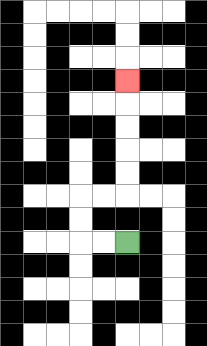{'start': '[5, 10]', 'end': '[5, 3]', 'path_directions': 'L,L,U,U,R,R,U,U,U,U,U', 'path_coordinates': '[[5, 10], [4, 10], [3, 10], [3, 9], [3, 8], [4, 8], [5, 8], [5, 7], [5, 6], [5, 5], [5, 4], [5, 3]]'}